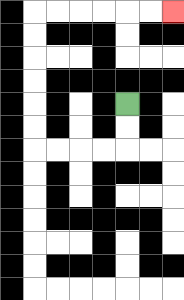{'start': '[5, 4]', 'end': '[7, 0]', 'path_directions': 'D,D,L,L,L,L,U,U,U,U,U,U,R,R,R,R,R,R', 'path_coordinates': '[[5, 4], [5, 5], [5, 6], [4, 6], [3, 6], [2, 6], [1, 6], [1, 5], [1, 4], [1, 3], [1, 2], [1, 1], [1, 0], [2, 0], [3, 0], [4, 0], [5, 0], [6, 0], [7, 0]]'}